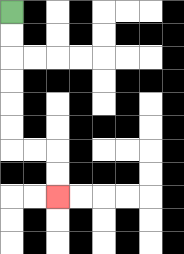{'start': '[0, 0]', 'end': '[2, 8]', 'path_directions': 'D,D,D,D,D,D,R,R,D,D', 'path_coordinates': '[[0, 0], [0, 1], [0, 2], [0, 3], [0, 4], [0, 5], [0, 6], [1, 6], [2, 6], [2, 7], [2, 8]]'}